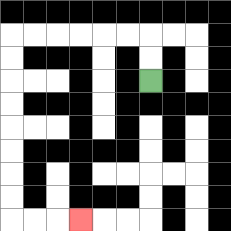{'start': '[6, 3]', 'end': '[3, 9]', 'path_directions': 'U,U,L,L,L,L,L,L,D,D,D,D,D,D,D,D,R,R,R', 'path_coordinates': '[[6, 3], [6, 2], [6, 1], [5, 1], [4, 1], [3, 1], [2, 1], [1, 1], [0, 1], [0, 2], [0, 3], [0, 4], [0, 5], [0, 6], [0, 7], [0, 8], [0, 9], [1, 9], [2, 9], [3, 9]]'}